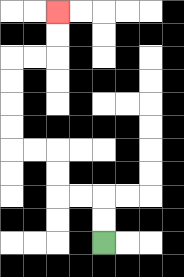{'start': '[4, 10]', 'end': '[2, 0]', 'path_directions': 'U,U,L,L,U,U,L,L,U,U,U,U,R,R,U,U', 'path_coordinates': '[[4, 10], [4, 9], [4, 8], [3, 8], [2, 8], [2, 7], [2, 6], [1, 6], [0, 6], [0, 5], [0, 4], [0, 3], [0, 2], [1, 2], [2, 2], [2, 1], [2, 0]]'}